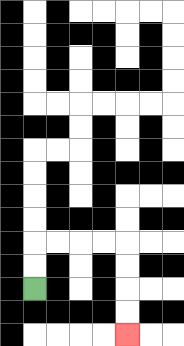{'start': '[1, 12]', 'end': '[5, 14]', 'path_directions': 'U,U,R,R,R,R,D,D,D,D', 'path_coordinates': '[[1, 12], [1, 11], [1, 10], [2, 10], [3, 10], [4, 10], [5, 10], [5, 11], [5, 12], [5, 13], [5, 14]]'}